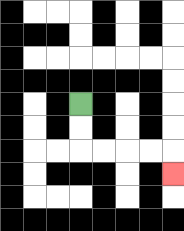{'start': '[3, 4]', 'end': '[7, 7]', 'path_directions': 'D,D,R,R,R,R,D', 'path_coordinates': '[[3, 4], [3, 5], [3, 6], [4, 6], [5, 6], [6, 6], [7, 6], [7, 7]]'}